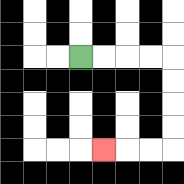{'start': '[3, 2]', 'end': '[4, 6]', 'path_directions': 'R,R,R,R,D,D,D,D,L,L,L', 'path_coordinates': '[[3, 2], [4, 2], [5, 2], [6, 2], [7, 2], [7, 3], [7, 4], [7, 5], [7, 6], [6, 6], [5, 6], [4, 6]]'}